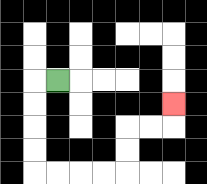{'start': '[2, 3]', 'end': '[7, 4]', 'path_directions': 'L,D,D,D,D,R,R,R,R,U,U,R,R,U', 'path_coordinates': '[[2, 3], [1, 3], [1, 4], [1, 5], [1, 6], [1, 7], [2, 7], [3, 7], [4, 7], [5, 7], [5, 6], [5, 5], [6, 5], [7, 5], [7, 4]]'}